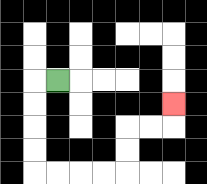{'start': '[2, 3]', 'end': '[7, 4]', 'path_directions': 'L,D,D,D,D,R,R,R,R,U,U,R,R,U', 'path_coordinates': '[[2, 3], [1, 3], [1, 4], [1, 5], [1, 6], [1, 7], [2, 7], [3, 7], [4, 7], [5, 7], [5, 6], [5, 5], [6, 5], [7, 5], [7, 4]]'}